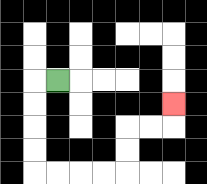{'start': '[2, 3]', 'end': '[7, 4]', 'path_directions': 'L,D,D,D,D,R,R,R,R,U,U,R,R,U', 'path_coordinates': '[[2, 3], [1, 3], [1, 4], [1, 5], [1, 6], [1, 7], [2, 7], [3, 7], [4, 7], [5, 7], [5, 6], [5, 5], [6, 5], [7, 5], [7, 4]]'}